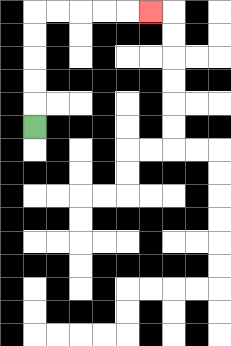{'start': '[1, 5]', 'end': '[6, 0]', 'path_directions': 'U,U,U,U,U,R,R,R,R,R', 'path_coordinates': '[[1, 5], [1, 4], [1, 3], [1, 2], [1, 1], [1, 0], [2, 0], [3, 0], [4, 0], [5, 0], [6, 0]]'}